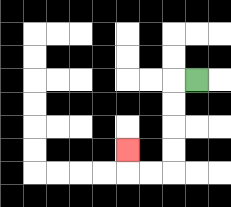{'start': '[8, 3]', 'end': '[5, 6]', 'path_directions': 'L,D,D,D,D,L,L,U', 'path_coordinates': '[[8, 3], [7, 3], [7, 4], [7, 5], [7, 6], [7, 7], [6, 7], [5, 7], [5, 6]]'}